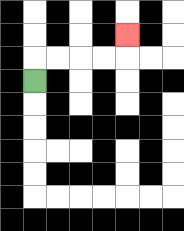{'start': '[1, 3]', 'end': '[5, 1]', 'path_directions': 'U,R,R,R,R,U', 'path_coordinates': '[[1, 3], [1, 2], [2, 2], [3, 2], [4, 2], [5, 2], [5, 1]]'}